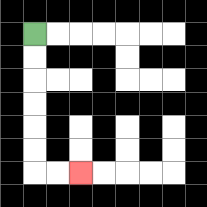{'start': '[1, 1]', 'end': '[3, 7]', 'path_directions': 'D,D,D,D,D,D,R,R', 'path_coordinates': '[[1, 1], [1, 2], [1, 3], [1, 4], [1, 5], [1, 6], [1, 7], [2, 7], [3, 7]]'}